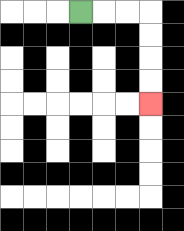{'start': '[3, 0]', 'end': '[6, 4]', 'path_directions': 'R,R,R,D,D,D,D', 'path_coordinates': '[[3, 0], [4, 0], [5, 0], [6, 0], [6, 1], [6, 2], [6, 3], [6, 4]]'}